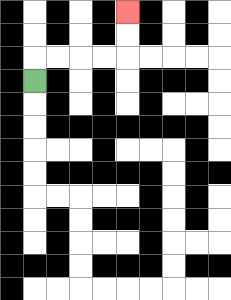{'start': '[1, 3]', 'end': '[5, 0]', 'path_directions': 'U,R,R,R,R,U,U', 'path_coordinates': '[[1, 3], [1, 2], [2, 2], [3, 2], [4, 2], [5, 2], [5, 1], [5, 0]]'}